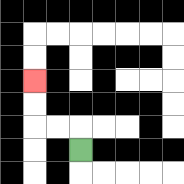{'start': '[3, 6]', 'end': '[1, 3]', 'path_directions': 'U,L,L,U,U', 'path_coordinates': '[[3, 6], [3, 5], [2, 5], [1, 5], [1, 4], [1, 3]]'}